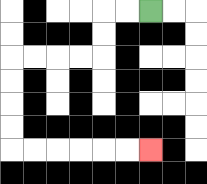{'start': '[6, 0]', 'end': '[6, 6]', 'path_directions': 'L,L,D,D,L,L,L,L,D,D,D,D,R,R,R,R,R,R', 'path_coordinates': '[[6, 0], [5, 0], [4, 0], [4, 1], [4, 2], [3, 2], [2, 2], [1, 2], [0, 2], [0, 3], [0, 4], [0, 5], [0, 6], [1, 6], [2, 6], [3, 6], [4, 6], [5, 6], [6, 6]]'}